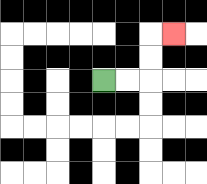{'start': '[4, 3]', 'end': '[7, 1]', 'path_directions': 'R,R,U,U,R', 'path_coordinates': '[[4, 3], [5, 3], [6, 3], [6, 2], [6, 1], [7, 1]]'}